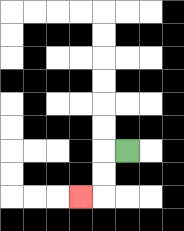{'start': '[5, 6]', 'end': '[3, 8]', 'path_directions': 'L,D,D,L', 'path_coordinates': '[[5, 6], [4, 6], [4, 7], [4, 8], [3, 8]]'}